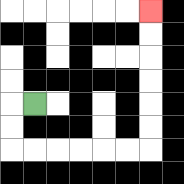{'start': '[1, 4]', 'end': '[6, 0]', 'path_directions': 'L,D,D,R,R,R,R,R,R,U,U,U,U,U,U', 'path_coordinates': '[[1, 4], [0, 4], [0, 5], [0, 6], [1, 6], [2, 6], [3, 6], [4, 6], [5, 6], [6, 6], [6, 5], [6, 4], [6, 3], [6, 2], [6, 1], [6, 0]]'}